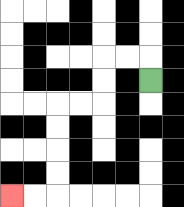{'start': '[6, 3]', 'end': '[0, 8]', 'path_directions': 'U,L,L,D,D,L,L,D,D,D,D,L,L', 'path_coordinates': '[[6, 3], [6, 2], [5, 2], [4, 2], [4, 3], [4, 4], [3, 4], [2, 4], [2, 5], [2, 6], [2, 7], [2, 8], [1, 8], [0, 8]]'}